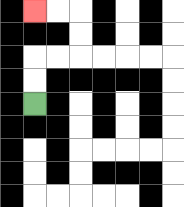{'start': '[1, 4]', 'end': '[1, 0]', 'path_directions': 'U,U,R,R,U,U,L,L', 'path_coordinates': '[[1, 4], [1, 3], [1, 2], [2, 2], [3, 2], [3, 1], [3, 0], [2, 0], [1, 0]]'}